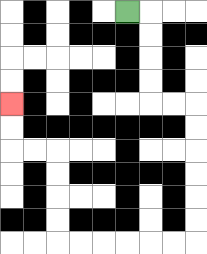{'start': '[5, 0]', 'end': '[0, 4]', 'path_directions': 'R,D,D,D,D,R,R,D,D,D,D,D,D,L,L,L,L,L,L,U,U,U,U,L,L,U,U', 'path_coordinates': '[[5, 0], [6, 0], [6, 1], [6, 2], [6, 3], [6, 4], [7, 4], [8, 4], [8, 5], [8, 6], [8, 7], [8, 8], [8, 9], [8, 10], [7, 10], [6, 10], [5, 10], [4, 10], [3, 10], [2, 10], [2, 9], [2, 8], [2, 7], [2, 6], [1, 6], [0, 6], [0, 5], [0, 4]]'}